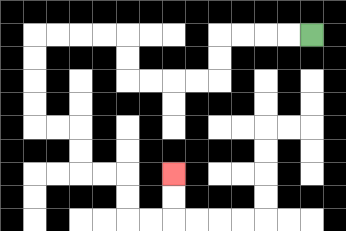{'start': '[13, 1]', 'end': '[7, 7]', 'path_directions': 'L,L,L,L,D,D,L,L,L,L,U,U,L,L,L,L,D,D,D,D,R,R,D,D,R,R,D,D,R,R,U,U', 'path_coordinates': '[[13, 1], [12, 1], [11, 1], [10, 1], [9, 1], [9, 2], [9, 3], [8, 3], [7, 3], [6, 3], [5, 3], [5, 2], [5, 1], [4, 1], [3, 1], [2, 1], [1, 1], [1, 2], [1, 3], [1, 4], [1, 5], [2, 5], [3, 5], [3, 6], [3, 7], [4, 7], [5, 7], [5, 8], [5, 9], [6, 9], [7, 9], [7, 8], [7, 7]]'}